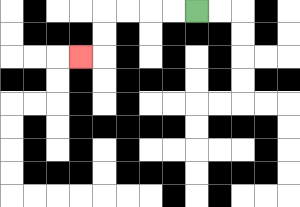{'start': '[8, 0]', 'end': '[3, 2]', 'path_directions': 'L,L,L,L,D,D,L', 'path_coordinates': '[[8, 0], [7, 0], [6, 0], [5, 0], [4, 0], [4, 1], [4, 2], [3, 2]]'}